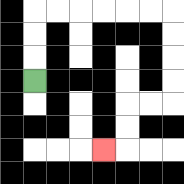{'start': '[1, 3]', 'end': '[4, 6]', 'path_directions': 'U,U,U,R,R,R,R,R,R,D,D,D,D,L,L,D,D,L', 'path_coordinates': '[[1, 3], [1, 2], [1, 1], [1, 0], [2, 0], [3, 0], [4, 0], [5, 0], [6, 0], [7, 0], [7, 1], [7, 2], [7, 3], [7, 4], [6, 4], [5, 4], [5, 5], [5, 6], [4, 6]]'}